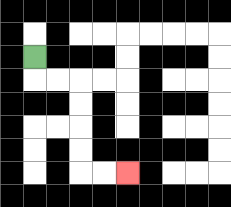{'start': '[1, 2]', 'end': '[5, 7]', 'path_directions': 'D,R,R,D,D,D,D,R,R', 'path_coordinates': '[[1, 2], [1, 3], [2, 3], [3, 3], [3, 4], [3, 5], [3, 6], [3, 7], [4, 7], [5, 7]]'}